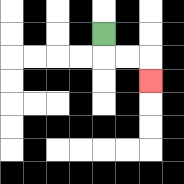{'start': '[4, 1]', 'end': '[6, 3]', 'path_directions': 'D,R,R,D', 'path_coordinates': '[[4, 1], [4, 2], [5, 2], [6, 2], [6, 3]]'}